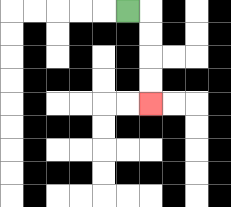{'start': '[5, 0]', 'end': '[6, 4]', 'path_directions': 'R,D,D,D,D', 'path_coordinates': '[[5, 0], [6, 0], [6, 1], [6, 2], [6, 3], [6, 4]]'}